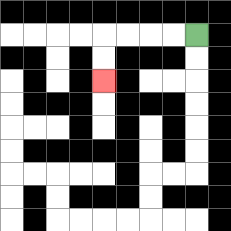{'start': '[8, 1]', 'end': '[4, 3]', 'path_directions': 'L,L,L,L,D,D', 'path_coordinates': '[[8, 1], [7, 1], [6, 1], [5, 1], [4, 1], [4, 2], [4, 3]]'}